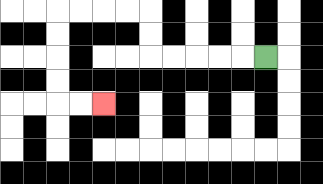{'start': '[11, 2]', 'end': '[4, 4]', 'path_directions': 'L,L,L,L,L,U,U,L,L,L,L,D,D,D,D,R,R', 'path_coordinates': '[[11, 2], [10, 2], [9, 2], [8, 2], [7, 2], [6, 2], [6, 1], [6, 0], [5, 0], [4, 0], [3, 0], [2, 0], [2, 1], [2, 2], [2, 3], [2, 4], [3, 4], [4, 4]]'}